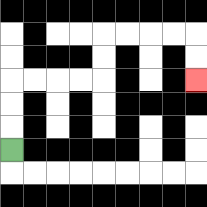{'start': '[0, 6]', 'end': '[8, 3]', 'path_directions': 'U,U,U,R,R,R,R,U,U,R,R,R,R,D,D', 'path_coordinates': '[[0, 6], [0, 5], [0, 4], [0, 3], [1, 3], [2, 3], [3, 3], [4, 3], [4, 2], [4, 1], [5, 1], [6, 1], [7, 1], [8, 1], [8, 2], [8, 3]]'}